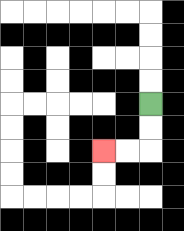{'start': '[6, 4]', 'end': '[4, 6]', 'path_directions': 'D,D,L,L', 'path_coordinates': '[[6, 4], [6, 5], [6, 6], [5, 6], [4, 6]]'}